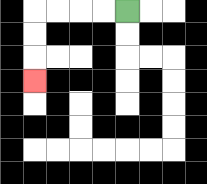{'start': '[5, 0]', 'end': '[1, 3]', 'path_directions': 'L,L,L,L,D,D,D', 'path_coordinates': '[[5, 0], [4, 0], [3, 0], [2, 0], [1, 0], [1, 1], [1, 2], [1, 3]]'}